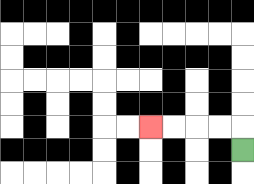{'start': '[10, 6]', 'end': '[6, 5]', 'path_directions': 'U,L,L,L,L', 'path_coordinates': '[[10, 6], [10, 5], [9, 5], [8, 5], [7, 5], [6, 5]]'}